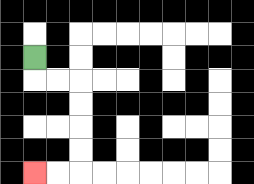{'start': '[1, 2]', 'end': '[1, 7]', 'path_directions': 'D,R,R,D,D,D,D,L,L', 'path_coordinates': '[[1, 2], [1, 3], [2, 3], [3, 3], [3, 4], [3, 5], [3, 6], [3, 7], [2, 7], [1, 7]]'}